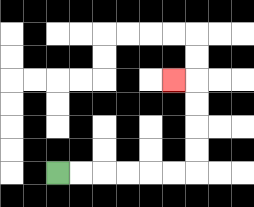{'start': '[2, 7]', 'end': '[7, 3]', 'path_directions': 'R,R,R,R,R,R,U,U,U,U,L', 'path_coordinates': '[[2, 7], [3, 7], [4, 7], [5, 7], [6, 7], [7, 7], [8, 7], [8, 6], [8, 5], [8, 4], [8, 3], [7, 3]]'}